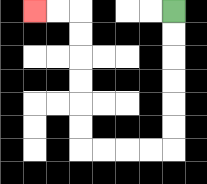{'start': '[7, 0]', 'end': '[1, 0]', 'path_directions': 'D,D,D,D,D,D,L,L,L,L,U,U,U,U,U,U,L,L', 'path_coordinates': '[[7, 0], [7, 1], [7, 2], [7, 3], [7, 4], [7, 5], [7, 6], [6, 6], [5, 6], [4, 6], [3, 6], [3, 5], [3, 4], [3, 3], [3, 2], [3, 1], [3, 0], [2, 0], [1, 0]]'}